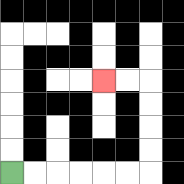{'start': '[0, 7]', 'end': '[4, 3]', 'path_directions': 'R,R,R,R,R,R,U,U,U,U,L,L', 'path_coordinates': '[[0, 7], [1, 7], [2, 7], [3, 7], [4, 7], [5, 7], [6, 7], [6, 6], [6, 5], [6, 4], [6, 3], [5, 3], [4, 3]]'}